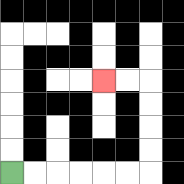{'start': '[0, 7]', 'end': '[4, 3]', 'path_directions': 'R,R,R,R,R,R,U,U,U,U,L,L', 'path_coordinates': '[[0, 7], [1, 7], [2, 7], [3, 7], [4, 7], [5, 7], [6, 7], [6, 6], [6, 5], [6, 4], [6, 3], [5, 3], [4, 3]]'}